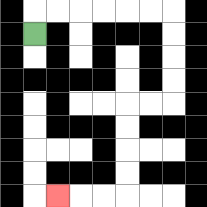{'start': '[1, 1]', 'end': '[2, 8]', 'path_directions': 'U,R,R,R,R,R,R,D,D,D,D,L,L,D,D,D,D,L,L,L', 'path_coordinates': '[[1, 1], [1, 0], [2, 0], [3, 0], [4, 0], [5, 0], [6, 0], [7, 0], [7, 1], [7, 2], [7, 3], [7, 4], [6, 4], [5, 4], [5, 5], [5, 6], [5, 7], [5, 8], [4, 8], [3, 8], [2, 8]]'}